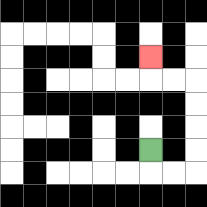{'start': '[6, 6]', 'end': '[6, 2]', 'path_directions': 'D,R,R,U,U,U,U,L,L,U', 'path_coordinates': '[[6, 6], [6, 7], [7, 7], [8, 7], [8, 6], [8, 5], [8, 4], [8, 3], [7, 3], [6, 3], [6, 2]]'}